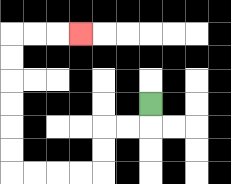{'start': '[6, 4]', 'end': '[3, 1]', 'path_directions': 'D,L,L,D,D,L,L,L,L,U,U,U,U,U,U,R,R,R', 'path_coordinates': '[[6, 4], [6, 5], [5, 5], [4, 5], [4, 6], [4, 7], [3, 7], [2, 7], [1, 7], [0, 7], [0, 6], [0, 5], [0, 4], [0, 3], [0, 2], [0, 1], [1, 1], [2, 1], [3, 1]]'}